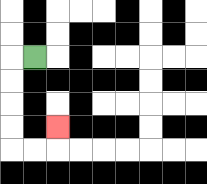{'start': '[1, 2]', 'end': '[2, 5]', 'path_directions': 'L,D,D,D,D,R,R,U', 'path_coordinates': '[[1, 2], [0, 2], [0, 3], [0, 4], [0, 5], [0, 6], [1, 6], [2, 6], [2, 5]]'}